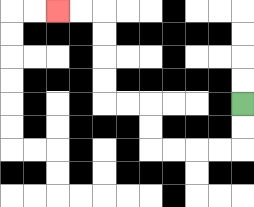{'start': '[10, 4]', 'end': '[2, 0]', 'path_directions': 'D,D,L,L,L,L,U,U,L,L,U,U,U,U,L,L', 'path_coordinates': '[[10, 4], [10, 5], [10, 6], [9, 6], [8, 6], [7, 6], [6, 6], [6, 5], [6, 4], [5, 4], [4, 4], [4, 3], [4, 2], [4, 1], [4, 0], [3, 0], [2, 0]]'}